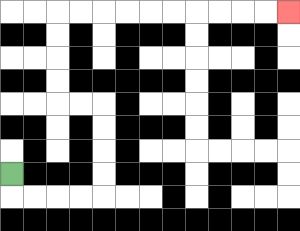{'start': '[0, 7]', 'end': '[12, 0]', 'path_directions': 'D,R,R,R,R,U,U,U,U,L,L,U,U,U,U,R,R,R,R,R,R,R,R,R,R', 'path_coordinates': '[[0, 7], [0, 8], [1, 8], [2, 8], [3, 8], [4, 8], [4, 7], [4, 6], [4, 5], [4, 4], [3, 4], [2, 4], [2, 3], [2, 2], [2, 1], [2, 0], [3, 0], [4, 0], [5, 0], [6, 0], [7, 0], [8, 0], [9, 0], [10, 0], [11, 0], [12, 0]]'}